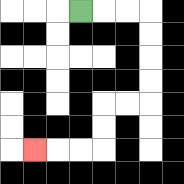{'start': '[3, 0]', 'end': '[1, 6]', 'path_directions': 'R,R,R,D,D,D,D,L,L,D,D,L,L,L', 'path_coordinates': '[[3, 0], [4, 0], [5, 0], [6, 0], [6, 1], [6, 2], [6, 3], [6, 4], [5, 4], [4, 4], [4, 5], [4, 6], [3, 6], [2, 6], [1, 6]]'}